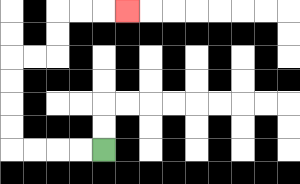{'start': '[4, 6]', 'end': '[5, 0]', 'path_directions': 'L,L,L,L,U,U,U,U,R,R,U,U,R,R,R', 'path_coordinates': '[[4, 6], [3, 6], [2, 6], [1, 6], [0, 6], [0, 5], [0, 4], [0, 3], [0, 2], [1, 2], [2, 2], [2, 1], [2, 0], [3, 0], [4, 0], [5, 0]]'}